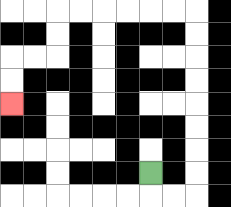{'start': '[6, 7]', 'end': '[0, 4]', 'path_directions': 'D,R,R,U,U,U,U,U,U,U,U,L,L,L,L,L,L,D,D,L,L,D,D', 'path_coordinates': '[[6, 7], [6, 8], [7, 8], [8, 8], [8, 7], [8, 6], [8, 5], [8, 4], [8, 3], [8, 2], [8, 1], [8, 0], [7, 0], [6, 0], [5, 0], [4, 0], [3, 0], [2, 0], [2, 1], [2, 2], [1, 2], [0, 2], [0, 3], [0, 4]]'}